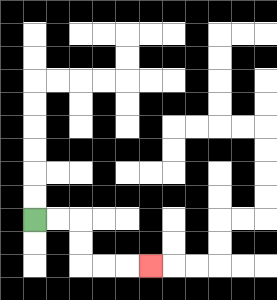{'start': '[1, 9]', 'end': '[6, 11]', 'path_directions': 'R,R,D,D,R,R,R', 'path_coordinates': '[[1, 9], [2, 9], [3, 9], [3, 10], [3, 11], [4, 11], [5, 11], [6, 11]]'}